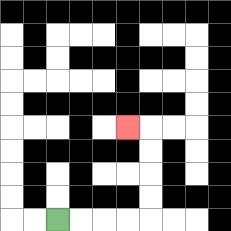{'start': '[2, 9]', 'end': '[5, 5]', 'path_directions': 'R,R,R,R,U,U,U,U,L', 'path_coordinates': '[[2, 9], [3, 9], [4, 9], [5, 9], [6, 9], [6, 8], [6, 7], [6, 6], [6, 5], [5, 5]]'}